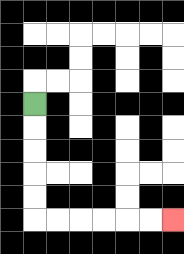{'start': '[1, 4]', 'end': '[7, 9]', 'path_directions': 'D,D,D,D,D,R,R,R,R,R,R', 'path_coordinates': '[[1, 4], [1, 5], [1, 6], [1, 7], [1, 8], [1, 9], [2, 9], [3, 9], [4, 9], [5, 9], [6, 9], [7, 9]]'}